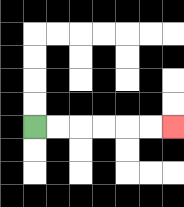{'start': '[1, 5]', 'end': '[7, 5]', 'path_directions': 'R,R,R,R,R,R', 'path_coordinates': '[[1, 5], [2, 5], [3, 5], [4, 5], [5, 5], [6, 5], [7, 5]]'}